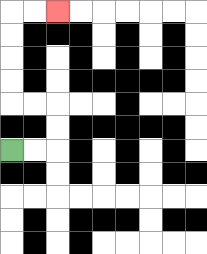{'start': '[0, 6]', 'end': '[2, 0]', 'path_directions': 'R,R,U,U,L,L,U,U,U,U,R,R', 'path_coordinates': '[[0, 6], [1, 6], [2, 6], [2, 5], [2, 4], [1, 4], [0, 4], [0, 3], [0, 2], [0, 1], [0, 0], [1, 0], [2, 0]]'}